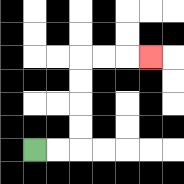{'start': '[1, 6]', 'end': '[6, 2]', 'path_directions': 'R,R,U,U,U,U,R,R,R', 'path_coordinates': '[[1, 6], [2, 6], [3, 6], [3, 5], [3, 4], [3, 3], [3, 2], [4, 2], [5, 2], [6, 2]]'}